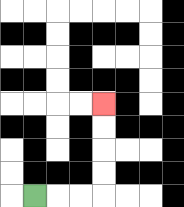{'start': '[1, 8]', 'end': '[4, 4]', 'path_directions': 'R,R,R,U,U,U,U', 'path_coordinates': '[[1, 8], [2, 8], [3, 8], [4, 8], [4, 7], [4, 6], [4, 5], [4, 4]]'}